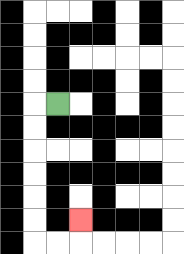{'start': '[2, 4]', 'end': '[3, 9]', 'path_directions': 'L,D,D,D,D,D,D,R,R,U', 'path_coordinates': '[[2, 4], [1, 4], [1, 5], [1, 6], [1, 7], [1, 8], [1, 9], [1, 10], [2, 10], [3, 10], [3, 9]]'}